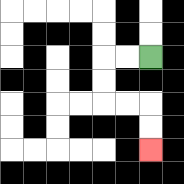{'start': '[6, 2]', 'end': '[6, 6]', 'path_directions': 'L,L,D,D,R,R,D,D', 'path_coordinates': '[[6, 2], [5, 2], [4, 2], [4, 3], [4, 4], [5, 4], [6, 4], [6, 5], [6, 6]]'}